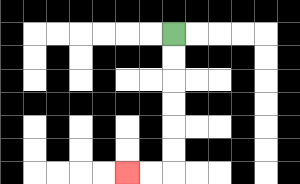{'start': '[7, 1]', 'end': '[5, 7]', 'path_directions': 'D,D,D,D,D,D,L,L', 'path_coordinates': '[[7, 1], [7, 2], [7, 3], [7, 4], [7, 5], [7, 6], [7, 7], [6, 7], [5, 7]]'}